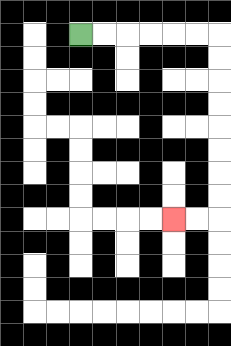{'start': '[3, 1]', 'end': '[7, 9]', 'path_directions': 'R,R,R,R,R,R,D,D,D,D,D,D,D,D,L,L', 'path_coordinates': '[[3, 1], [4, 1], [5, 1], [6, 1], [7, 1], [8, 1], [9, 1], [9, 2], [9, 3], [9, 4], [9, 5], [9, 6], [9, 7], [9, 8], [9, 9], [8, 9], [7, 9]]'}